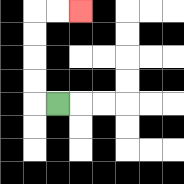{'start': '[2, 4]', 'end': '[3, 0]', 'path_directions': 'L,U,U,U,U,R,R', 'path_coordinates': '[[2, 4], [1, 4], [1, 3], [1, 2], [1, 1], [1, 0], [2, 0], [3, 0]]'}